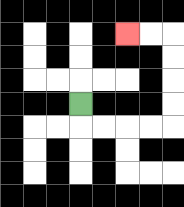{'start': '[3, 4]', 'end': '[5, 1]', 'path_directions': 'D,R,R,R,R,U,U,U,U,L,L', 'path_coordinates': '[[3, 4], [3, 5], [4, 5], [5, 5], [6, 5], [7, 5], [7, 4], [7, 3], [7, 2], [7, 1], [6, 1], [5, 1]]'}